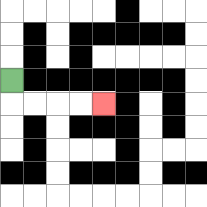{'start': '[0, 3]', 'end': '[4, 4]', 'path_directions': 'D,R,R,R,R', 'path_coordinates': '[[0, 3], [0, 4], [1, 4], [2, 4], [3, 4], [4, 4]]'}